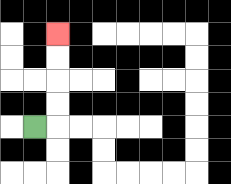{'start': '[1, 5]', 'end': '[2, 1]', 'path_directions': 'R,U,U,U,U', 'path_coordinates': '[[1, 5], [2, 5], [2, 4], [2, 3], [2, 2], [2, 1]]'}